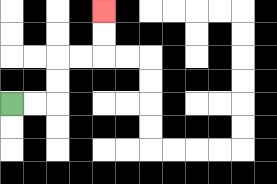{'start': '[0, 4]', 'end': '[4, 0]', 'path_directions': 'R,R,U,U,R,R,U,U', 'path_coordinates': '[[0, 4], [1, 4], [2, 4], [2, 3], [2, 2], [3, 2], [4, 2], [4, 1], [4, 0]]'}